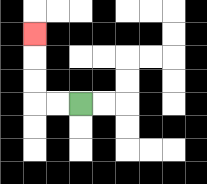{'start': '[3, 4]', 'end': '[1, 1]', 'path_directions': 'L,L,U,U,U', 'path_coordinates': '[[3, 4], [2, 4], [1, 4], [1, 3], [1, 2], [1, 1]]'}